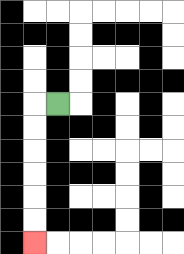{'start': '[2, 4]', 'end': '[1, 10]', 'path_directions': 'L,D,D,D,D,D,D', 'path_coordinates': '[[2, 4], [1, 4], [1, 5], [1, 6], [1, 7], [1, 8], [1, 9], [1, 10]]'}